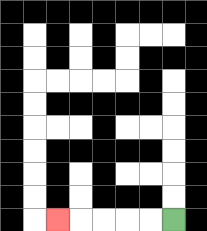{'start': '[7, 9]', 'end': '[2, 9]', 'path_directions': 'L,L,L,L,L', 'path_coordinates': '[[7, 9], [6, 9], [5, 9], [4, 9], [3, 9], [2, 9]]'}